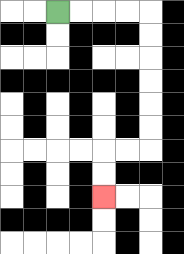{'start': '[2, 0]', 'end': '[4, 8]', 'path_directions': 'R,R,R,R,D,D,D,D,D,D,L,L,D,D', 'path_coordinates': '[[2, 0], [3, 0], [4, 0], [5, 0], [6, 0], [6, 1], [6, 2], [6, 3], [6, 4], [6, 5], [6, 6], [5, 6], [4, 6], [4, 7], [4, 8]]'}